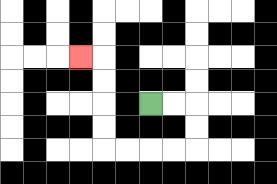{'start': '[6, 4]', 'end': '[3, 2]', 'path_directions': 'R,R,D,D,L,L,L,L,U,U,U,U,L', 'path_coordinates': '[[6, 4], [7, 4], [8, 4], [8, 5], [8, 6], [7, 6], [6, 6], [5, 6], [4, 6], [4, 5], [4, 4], [4, 3], [4, 2], [3, 2]]'}